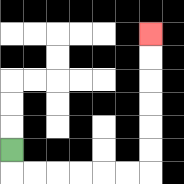{'start': '[0, 6]', 'end': '[6, 1]', 'path_directions': 'D,R,R,R,R,R,R,U,U,U,U,U,U', 'path_coordinates': '[[0, 6], [0, 7], [1, 7], [2, 7], [3, 7], [4, 7], [5, 7], [6, 7], [6, 6], [6, 5], [6, 4], [6, 3], [6, 2], [6, 1]]'}